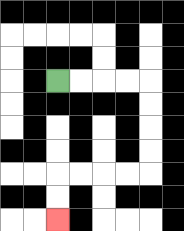{'start': '[2, 3]', 'end': '[2, 9]', 'path_directions': 'R,R,R,R,D,D,D,D,L,L,L,L,D,D', 'path_coordinates': '[[2, 3], [3, 3], [4, 3], [5, 3], [6, 3], [6, 4], [6, 5], [6, 6], [6, 7], [5, 7], [4, 7], [3, 7], [2, 7], [2, 8], [2, 9]]'}